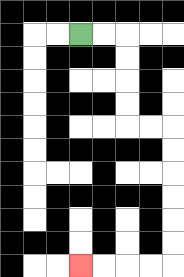{'start': '[3, 1]', 'end': '[3, 11]', 'path_directions': 'R,R,D,D,D,D,R,R,D,D,D,D,D,D,L,L,L,L', 'path_coordinates': '[[3, 1], [4, 1], [5, 1], [5, 2], [5, 3], [5, 4], [5, 5], [6, 5], [7, 5], [7, 6], [7, 7], [7, 8], [7, 9], [7, 10], [7, 11], [6, 11], [5, 11], [4, 11], [3, 11]]'}